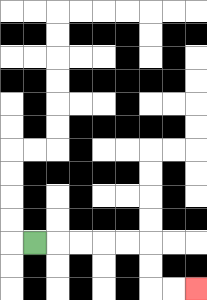{'start': '[1, 10]', 'end': '[8, 12]', 'path_directions': 'R,R,R,R,R,D,D,R,R', 'path_coordinates': '[[1, 10], [2, 10], [3, 10], [4, 10], [5, 10], [6, 10], [6, 11], [6, 12], [7, 12], [8, 12]]'}